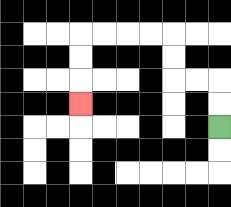{'start': '[9, 5]', 'end': '[3, 4]', 'path_directions': 'U,U,L,L,U,U,L,L,L,L,D,D,D', 'path_coordinates': '[[9, 5], [9, 4], [9, 3], [8, 3], [7, 3], [7, 2], [7, 1], [6, 1], [5, 1], [4, 1], [3, 1], [3, 2], [3, 3], [3, 4]]'}